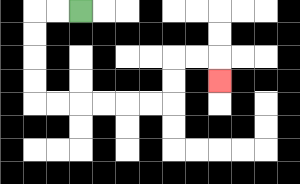{'start': '[3, 0]', 'end': '[9, 3]', 'path_directions': 'L,L,D,D,D,D,R,R,R,R,R,R,U,U,R,R,D', 'path_coordinates': '[[3, 0], [2, 0], [1, 0], [1, 1], [1, 2], [1, 3], [1, 4], [2, 4], [3, 4], [4, 4], [5, 4], [6, 4], [7, 4], [7, 3], [7, 2], [8, 2], [9, 2], [9, 3]]'}